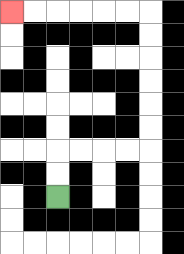{'start': '[2, 8]', 'end': '[0, 0]', 'path_directions': 'U,U,R,R,R,R,U,U,U,U,U,U,L,L,L,L,L,L', 'path_coordinates': '[[2, 8], [2, 7], [2, 6], [3, 6], [4, 6], [5, 6], [6, 6], [6, 5], [6, 4], [6, 3], [6, 2], [6, 1], [6, 0], [5, 0], [4, 0], [3, 0], [2, 0], [1, 0], [0, 0]]'}